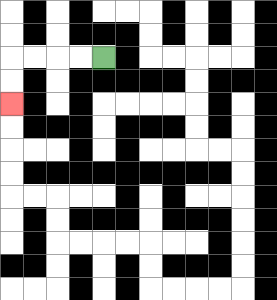{'start': '[4, 2]', 'end': '[0, 4]', 'path_directions': 'L,L,L,L,D,D', 'path_coordinates': '[[4, 2], [3, 2], [2, 2], [1, 2], [0, 2], [0, 3], [0, 4]]'}